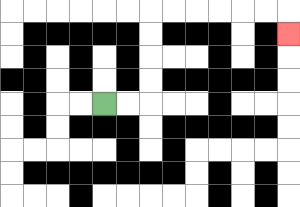{'start': '[4, 4]', 'end': '[12, 1]', 'path_directions': 'R,R,U,U,U,U,R,R,R,R,R,R,D', 'path_coordinates': '[[4, 4], [5, 4], [6, 4], [6, 3], [6, 2], [6, 1], [6, 0], [7, 0], [8, 0], [9, 0], [10, 0], [11, 0], [12, 0], [12, 1]]'}